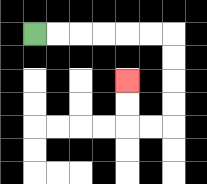{'start': '[1, 1]', 'end': '[5, 3]', 'path_directions': 'R,R,R,R,R,R,D,D,D,D,L,L,U,U', 'path_coordinates': '[[1, 1], [2, 1], [3, 1], [4, 1], [5, 1], [6, 1], [7, 1], [7, 2], [7, 3], [7, 4], [7, 5], [6, 5], [5, 5], [5, 4], [5, 3]]'}